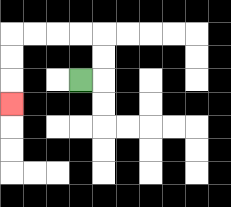{'start': '[3, 3]', 'end': '[0, 4]', 'path_directions': 'R,U,U,L,L,L,L,D,D,D', 'path_coordinates': '[[3, 3], [4, 3], [4, 2], [4, 1], [3, 1], [2, 1], [1, 1], [0, 1], [0, 2], [0, 3], [0, 4]]'}